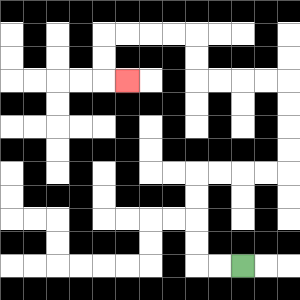{'start': '[10, 11]', 'end': '[5, 3]', 'path_directions': 'L,L,U,U,U,U,R,R,R,R,U,U,U,U,L,L,L,L,U,U,L,L,L,L,D,D,R', 'path_coordinates': '[[10, 11], [9, 11], [8, 11], [8, 10], [8, 9], [8, 8], [8, 7], [9, 7], [10, 7], [11, 7], [12, 7], [12, 6], [12, 5], [12, 4], [12, 3], [11, 3], [10, 3], [9, 3], [8, 3], [8, 2], [8, 1], [7, 1], [6, 1], [5, 1], [4, 1], [4, 2], [4, 3], [5, 3]]'}